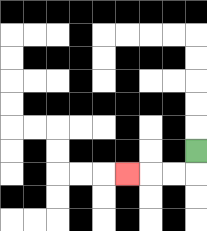{'start': '[8, 6]', 'end': '[5, 7]', 'path_directions': 'D,L,L,L', 'path_coordinates': '[[8, 6], [8, 7], [7, 7], [6, 7], [5, 7]]'}